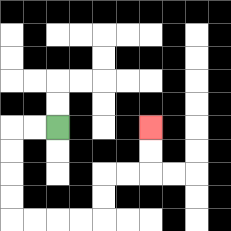{'start': '[2, 5]', 'end': '[6, 5]', 'path_directions': 'L,L,D,D,D,D,R,R,R,R,U,U,R,R,U,U', 'path_coordinates': '[[2, 5], [1, 5], [0, 5], [0, 6], [0, 7], [0, 8], [0, 9], [1, 9], [2, 9], [3, 9], [4, 9], [4, 8], [4, 7], [5, 7], [6, 7], [6, 6], [6, 5]]'}